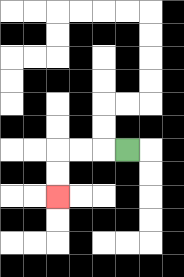{'start': '[5, 6]', 'end': '[2, 8]', 'path_directions': 'L,L,L,D,D', 'path_coordinates': '[[5, 6], [4, 6], [3, 6], [2, 6], [2, 7], [2, 8]]'}